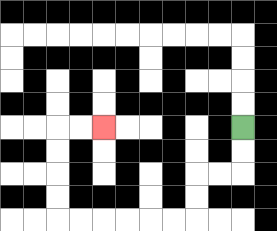{'start': '[10, 5]', 'end': '[4, 5]', 'path_directions': 'D,D,L,L,D,D,L,L,L,L,L,L,U,U,U,U,R,R', 'path_coordinates': '[[10, 5], [10, 6], [10, 7], [9, 7], [8, 7], [8, 8], [8, 9], [7, 9], [6, 9], [5, 9], [4, 9], [3, 9], [2, 9], [2, 8], [2, 7], [2, 6], [2, 5], [3, 5], [4, 5]]'}